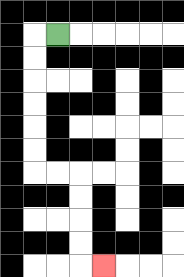{'start': '[2, 1]', 'end': '[4, 11]', 'path_directions': 'L,D,D,D,D,D,D,R,R,D,D,D,D,R', 'path_coordinates': '[[2, 1], [1, 1], [1, 2], [1, 3], [1, 4], [1, 5], [1, 6], [1, 7], [2, 7], [3, 7], [3, 8], [3, 9], [3, 10], [3, 11], [4, 11]]'}